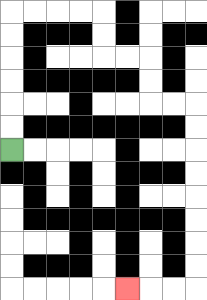{'start': '[0, 6]', 'end': '[5, 12]', 'path_directions': 'U,U,U,U,U,U,R,R,R,R,D,D,R,R,D,D,R,R,D,D,D,D,D,D,D,D,L,L,L', 'path_coordinates': '[[0, 6], [0, 5], [0, 4], [0, 3], [0, 2], [0, 1], [0, 0], [1, 0], [2, 0], [3, 0], [4, 0], [4, 1], [4, 2], [5, 2], [6, 2], [6, 3], [6, 4], [7, 4], [8, 4], [8, 5], [8, 6], [8, 7], [8, 8], [8, 9], [8, 10], [8, 11], [8, 12], [7, 12], [6, 12], [5, 12]]'}